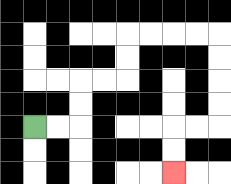{'start': '[1, 5]', 'end': '[7, 7]', 'path_directions': 'R,R,U,U,R,R,U,U,R,R,R,R,D,D,D,D,L,L,D,D', 'path_coordinates': '[[1, 5], [2, 5], [3, 5], [3, 4], [3, 3], [4, 3], [5, 3], [5, 2], [5, 1], [6, 1], [7, 1], [8, 1], [9, 1], [9, 2], [9, 3], [9, 4], [9, 5], [8, 5], [7, 5], [7, 6], [7, 7]]'}